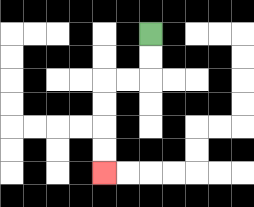{'start': '[6, 1]', 'end': '[4, 7]', 'path_directions': 'D,D,L,L,D,D,D,D', 'path_coordinates': '[[6, 1], [6, 2], [6, 3], [5, 3], [4, 3], [4, 4], [4, 5], [4, 6], [4, 7]]'}